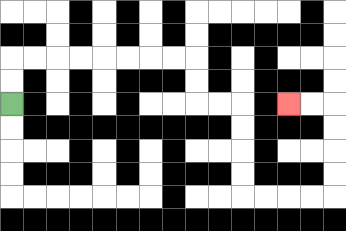{'start': '[0, 4]', 'end': '[12, 4]', 'path_directions': 'U,U,R,R,R,R,R,R,R,R,D,D,R,R,D,D,D,D,R,R,R,R,U,U,U,U,L,L', 'path_coordinates': '[[0, 4], [0, 3], [0, 2], [1, 2], [2, 2], [3, 2], [4, 2], [5, 2], [6, 2], [7, 2], [8, 2], [8, 3], [8, 4], [9, 4], [10, 4], [10, 5], [10, 6], [10, 7], [10, 8], [11, 8], [12, 8], [13, 8], [14, 8], [14, 7], [14, 6], [14, 5], [14, 4], [13, 4], [12, 4]]'}